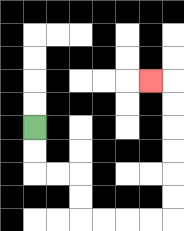{'start': '[1, 5]', 'end': '[6, 3]', 'path_directions': 'D,D,R,R,D,D,R,R,R,R,U,U,U,U,U,U,L', 'path_coordinates': '[[1, 5], [1, 6], [1, 7], [2, 7], [3, 7], [3, 8], [3, 9], [4, 9], [5, 9], [6, 9], [7, 9], [7, 8], [7, 7], [7, 6], [7, 5], [7, 4], [7, 3], [6, 3]]'}